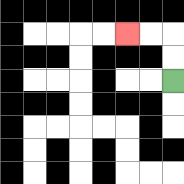{'start': '[7, 3]', 'end': '[5, 1]', 'path_directions': 'U,U,L,L', 'path_coordinates': '[[7, 3], [7, 2], [7, 1], [6, 1], [5, 1]]'}